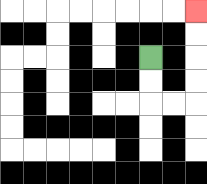{'start': '[6, 2]', 'end': '[8, 0]', 'path_directions': 'D,D,R,R,U,U,U,U', 'path_coordinates': '[[6, 2], [6, 3], [6, 4], [7, 4], [8, 4], [8, 3], [8, 2], [8, 1], [8, 0]]'}